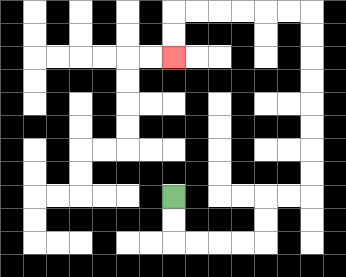{'start': '[7, 8]', 'end': '[7, 2]', 'path_directions': 'D,D,R,R,R,R,U,U,R,R,U,U,U,U,U,U,U,U,L,L,L,L,L,L,D,D', 'path_coordinates': '[[7, 8], [7, 9], [7, 10], [8, 10], [9, 10], [10, 10], [11, 10], [11, 9], [11, 8], [12, 8], [13, 8], [13, 7], [13, 6], [13, 5], [13, 4], [13, 3], [13, 2], [13, 1], [13, 0], [12, 0], [11, 0], [10, 0], [9, 0], [8, 0], [7, 0], [7, 1], [7, 2]]'}